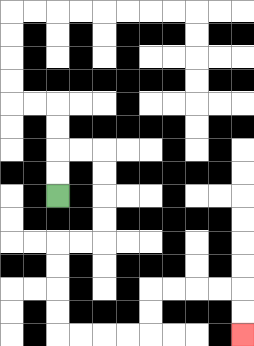{'start': '[2, 8]', 'end': '[10, 14]', 'path_directions': 'U,U,R,R,D,D,D,D,L,L,D,D,D,D,R,R,R,R,U,U,R,R,R,R,D,D', 'path_coordinates': '[[2, 8], [2, 7], [2, 6], [3, 6], [4, 6], [4, 7], [4, 8], [4, 9], [4, 10], [3, 10], [2, 10], [2, 11], [2, 12], [2, 13], [2, 14], [3, 14], [4, 14], [5, 14], [6, 14], [6, 13], [6, 12], [7, 12], [8, 12], [9, 12], [10, 12], [10, 13], [10, 14]]'}